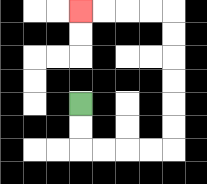{'start': '[3, 4]', 'end': '[3, 0]', 'path_directions': 'D,D,R,R,R,R,U,U,U,U,U,U,L,L,L,L', 'path_coordinates': '[[3, 4], [3, 5], [3, 6], [4, 6], [5, 6], [6, 6], [7, 6], [7, 5], [7, 4], [7, 3], [7, 2], [7, 1], [7, 0], [6, 0], [5, 0], [4, 0], [3, 0]]'}